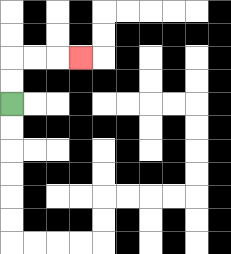{'start': '[0, 4]', 'end': '[3, 2]', 'path_directions': 'U,U,R,R,R', 'path_coordinates': '[[0, 4], [0, 3], [0, 2], [1, 2], [2, 2], [3, 2]]'}